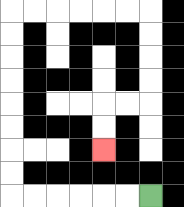{'start': '[6, 8]', 'end': '[4, 6]', 'path_directions': 'L,L,L,L,L,L,U,U,U,U,U,U,U,U,R,R,R,R,R,R,D,D,D,D,L,L,D,D', 'path_coordinates': '[[6, 8], [5, 8], [4, 8], [3, 8], [2, 8], [1, 8], [0, 8], [0, 7], [0, 6], [0, 5], [0, 4], [0, 3], [0, 2], [0, 1], [0, 0], [1, 0], [2, 0], [3, 0], [4, 0], [5, 0], [6, 0], [6, 1], [6, 2], [6, 3], [6, 4], [5, 4], [4, 4], [4, 5], [4, 6]]'}